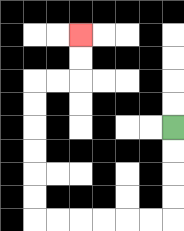{'start': '[7, 5]', 'end': '[3, 1]', 'path_directions': 'D,D,D,D,L,L,L,L,L,L,U,U,U,U,U,U,R,R,U,U', 'path_coordinates': '[[7, 5], [7, 6], [7, 7], [7, 8], [7, 9], [6, 9], [5, 9], [4, 9], [3, 9], [2, 9], [1, 9], [1, 8], [1, 7], [1, 6], [1, 5], [1, 4], [1, 3], [2, 3], [3, 3], [3, 2], [3, 1]]'}